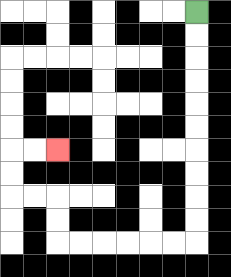{'start': '[8, 0]', 'end': '[2, 6]', 'path_directions': 'D,D,D,D,D,D,D,D,D,D,L,L,L,L,L,L,U,U,L,L,U,U,R,R', 'path_coordinates': '[[8, 0], [8, 1], [8, 2], [8, 3], [8, 4], [8, 5], [8, 6], [8, 7], [8, 8], [8, 9], [8, 10], [7, 10], [6, 10], [5, 10], [4, 10], [3, 10], [2, 10], [2, 9], [2, 8], [1, 8], [0, 8], [0, 7], [0, 6], [1, 6], [2, 6]]'}